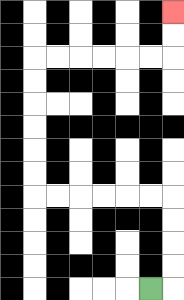{'start': '[6, 12]', 'end': '[7, 0]', 'path_directions': 'R,U,U,U,U,L,L,L,L,L,L,U,U,U,U,U,U,R,R,R,R,R,R,U,U', 'path_coordinates': '[[6, 12], [7, 12], [7, 11], [7, 10], [7, 9], [7, 8], [6, 8], [5, 8], [4, 8], [3, 8], [2, 8], [1, 8], [1, 7], [1, 6], [1, 5], [1, 4], [1, 3], [1, 2], [2, 2], [3, 2], [4, 2], [5, 2], [6, 2], [7, 2], [7, 1], [7, 0]]'}